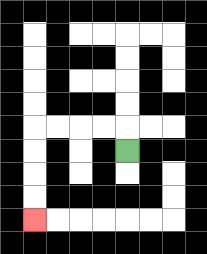{'start': '[5, 6]', 'end': '[1, 9]', 'path_directions': 'U,L,L,L,L,D,D,D,D', 'path_coordinates': '[[5, 6], [5, 5], [4, 5], [3, 5], [2, 5], [1, 5], [1, 6], [1, 7], [1, 8], [1, 9]]'}